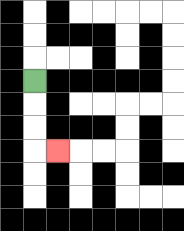{'start': '[1, 3]', 'end': '[2, 6]', 'path_directions': 'D,D,D,R', 'path_coordinates': '[[1, 3], [1, 4], [1, 5], [1, 6], [2, 6]]'}